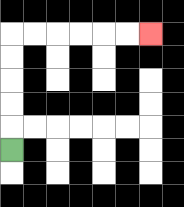{'start': '[0, 6]', 'end': '[6, 1]', 'path_directions': 'U,U,U,U,U,R,R,R,R,R,R', 'path_coordinates': '[[0, 6], [0, 5], [0, 4], [0, 3], [0, 2], [0, 1], [1, 1], [2, 1], [3, 1], [4, 1], [5, 1], [6, 1]]'}